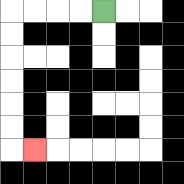{'start': '[4, 0]', 'end': '[1, 6]', 'path_directions': 'L,L,L,L,D,D,D,D,D,D,R', 'path_coordinates': '[[4, 0], [3, 0], [2, 0], [1, 0], [0, 0], [0, 1], [0, 2], [0, 3], [0, 4], [0, 5], [0, 6], [1, 6]]'}